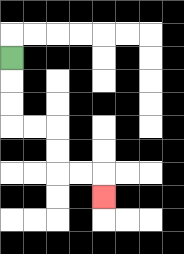{'start': '[0, 2]', 'end': '[4, 8]', 'path_directions': 'D,D,D,R,R,D,D,R,R,D', 'path_coordinates': '[[0, 2], [0, 3], [0, 4], [0, 5], [1, 5], [2, 5], [2, 6], [2, 7], [3, 7], [4, 7], [4, 8]]'}